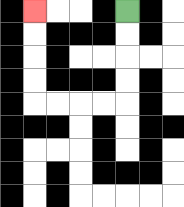{'start': '[5, 0]', 'end': '[1, 0]', 'path_directions': 'D,D,D,D,L,L,L,L,U,U,U,U', 'path_coordinates': '[[5, 0], [5, 1], [5, 2], [5, 3], [5, 4], [4, 4], [3, 4], [2, 4], [1, 4], [1, 3], [1, 2], [1, 1], [1, 0]]'}